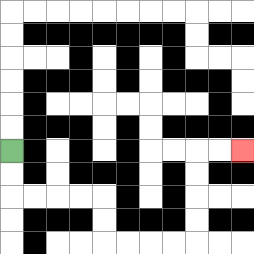{'start': '[0, 6]', 'end': '[10, 6]', 'path_directions': 'D,D,R,R,R,R,D,D,R,R,R,R,U,U,U,U,R,R', 'path_coordinates': '[[0, 6], [0, 7], [0, 8], [1, 8], [2, 8], [3, 8], [4, 8], [4, 9], [4, 10], [5, 10], [6, 10], [7, 10], [8, 10], [8, 9], [8, 8], [8, 7], [8, 6], [9, 6], [10, 6]]'}